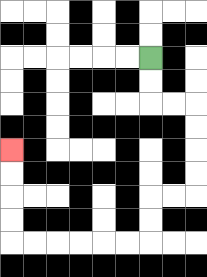{'start': '[6, 2]', 'end': '[0, 6]', 'path_directions': 'D,D,R,R,D,D,D,D,L,L,D,D,L,L,L,L,L,L,U,U,U,U', 'path_coordinates': '[[6, 2], [6, 3], [6, 4], [7, 4], [8, 4], [8, 5], [8, 6], [8, 7], [8, 8], [7, 8], [6, 8], [6, 9], [6, 10], [5, 10], [4, 10], [3, 10], [2, 10], [1, 10], [0, 10], [0, 9], [0, 8], [0, 7], [0, 6]]'}